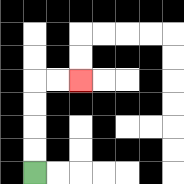{'start': '[1, 7]', 'end': '[3, 3]', 'path_directions': 'U,U,U,U,R,R', 'path_coordinates': '[[1, 7], [1, 6], [1, 5], [1, 4], [1, 3], [2, 3], [3, 3]]'}